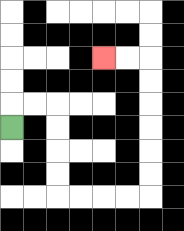{'start': '[0, 5]', 'end': '[4, 2]', 'path_directions': 'U,R,R,D,D,D,D,R,R,R,R,U,U,U,U,U,U,L,L', 'path_coordinates': '[[0, 5], [0, 4], [1, 4], [2, 4], [2, 5], [2, 6], [2, 7], [2, 8], [3, 8], [4, 8], [5, 8], [6, 8], [6, 7], [6, 6], [6, 5], [6, 4], [6, 3], [6, 2], [5, 2], [4, 2]]'}